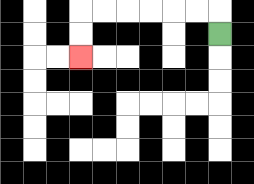{'start': '[9, 1]', 'end': '[3, 2]', 'path_directions': 'U,L,L,L,L,L,L,D,D', 'path_coordinates': '[[9, 1], [9, 0], [8, 0], [7, 0], [6, 0], [5, 0], [4, 0], [3, 0], [3, 1], [3, 2]]'}